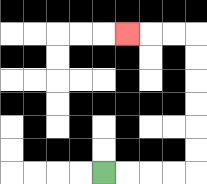{'start': '[4, 7]', 'end': '[5, 1]', 'path_directions': 'R,R,R,R,U,U,U,U,U,U,L,L,L', 'path_coordinates': '[[4, 7], [5, 7], [6, 7], [7, 7], [8, 7], [8, 6], [8, 5], [8, 4], [8, 3], [8, 2], [8, 1], [7, 1], [6, 1], [5, 1]]'}